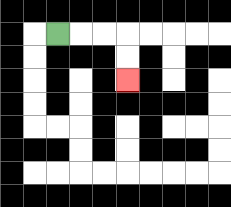{'start': '[2, 1]', 'end': '[5, 3]', 'path_directions': 'R,R,R,D,D', 'path_coordinates': '[[2, 1], [3, 1], [4, 1], [5, 1], [5, 2], [5, 3]]'}